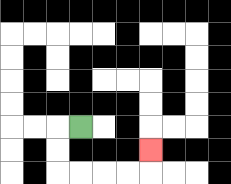{'start': '[3, 5]', 'end': '[6, 6]', 'path_directions': 'L,D,D,R,R,R,R,U', 'path_coordinates': '[[3, 5], [2, 5], [2, 6], [2, 7], [3, 7], [4, 7], [5, 7], [6, 7], [6, 6]]'}